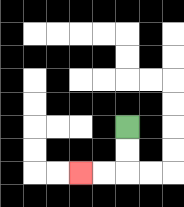{'start': '[5, 5]', 'end': '[3, 7]', 'path_directions': 'D,D,L,L', 'path_coordinates': '[[5, 5], [5, 6], [5, 7], [4, 7], [3, 7]]'}